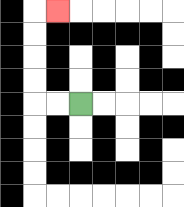{'start': '[3, 4]', 'end': '[2, 0]', 'path_directions': 'L,L,U,U,U,U,R', 'path_coordinates': '[[3, 4], [2, 4], [1, 4], [1, 3], [1, 2], [1, 1], [1, 0], [2, 0]]'}